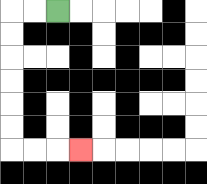{'start': '[2, 0]', 'end': '[3, 6]', 'path_directions': 'L,L,D,D,D,D,D,D,R,R,R', 'path_coordinates': '[[2, 0], [1, 0], [0, 0], [0, 1], [0, 2], [0, 3], [0, 4], [0, 5], [0, 6], [1, 6], [2, 6], [3, 6]]'}